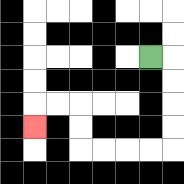{'start': '[6, 2]', 'end': '[1, 5]', 'path_directions': 'R,D,D,D,D,L,L,L,L,U,U,L,L,D', 'path_coordinates': '[[6, 2], [7, 2], [7, 3], [7, 4], [7, 5], [7, 6], [6, 6], [5, 6], [4, 6], [3, 6], [3, 5], [3, 4], [2, 4], [1, 4], [1, 5]]'}